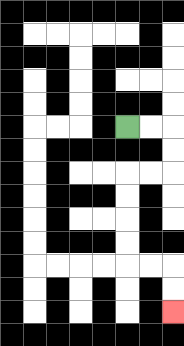{'start': '[5, 5]', 'end': '[7, 13]', 'path_directions': 'R,R,D,D,L,L,D,D,D,D,R,R,D,D', 'path_coordinates': '[[5, 5], [6, 5], [7, 5], [7, 6], [7, 7], [6, 7], [5, 7], [5, 8], [5, 9], [5, 10], [5, 11], [6, 11], [7, 11], [7, 12], [7, 13]]'}